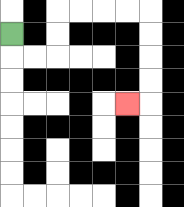{'start': '[0, 1]', 'end': '[5, 4]', 'path_directions': 'D,R,R,U,U,R,R,R,R,D,D,D,D,L', 'path_coordinates': '[[0, 1], [0, 2], [1, 2], [2, 2], [2, 1], [2, 0], [3, 0], [4, 0], [5, 0], [6, 0], [6, 1], [6, 2], [6, 3], [6, 4], [5, 4]]'}